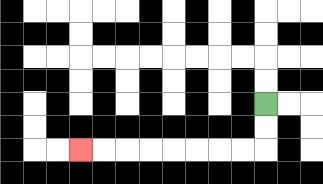{'start': '[11, 4]', 'end': '[3, 6]', 'path_directions': 'D,D,L,L,L,L,L,L,L,L', 'path_coordinates': '[[11, 4], [11, 5], [11, 6], [10, 6], [9, 6], [8, 6], [7, 6], [6, 6], [5, 6], [4, 6], [3, 6]]'}